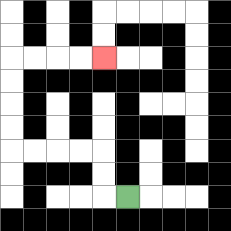{'start': '[5, 8]', 'end': '[4, 2]', 'path_directions': 'L,U,U,L,L,L,L,U,U,U,U,R,R,R,R', 'path_coordinates': '[[5, 8], [4, 8], [4, 7], [4, 6], [3, 6], [2, 6], [1, 6], [0, 6], [0, 5], [0, 4], [0, 3], [0, 2], [1, 2], [2, 2], [3, 2], [4, 2]]'}